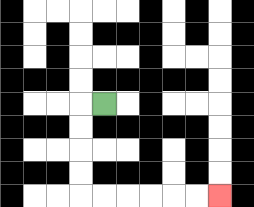{'start': '[4, 4]', 'end': '[9, 8]', 'path_directions': 'L,D,D,D,D,R,R,R,R,R,R', 'path_coordinates': '[[4, 4], [3, 4], [3, 5], [3, 6], [3, 7], [3, 8], [4, 8], [5, 8], [6, 8], [7, 8], [8, 8], [9, 8]]'}